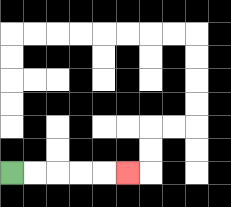{'start': '[0, 7]', 'end': '[5, 7]', 'path_directions': 'R,R,R,R,R', 'path_coordinates': '[[0, 7], [1, 7], [2, 7], [3, 7], [4, 7], [5, 7]]'}